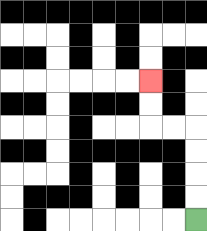{'start': '[8, 9]', 'end': '[6, 3]', 'path_directions': 'U,U,U,U,L,L,U,U', 'path_coordinates': '[[8, 9], [8, 8], [8, 7], [8, 6], [8, 5], [7, 5], [6, 5], [6, 4], [6, 3]]'}